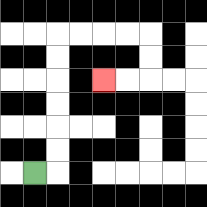{'start': '[1, 7]', 'end': '[4, 3]', 'path_directions': 'R,U,U,U,U,U,U,R,R,R,R,D,D,L,L', 'path_coordinates': '[[1, 7], [2, 7], [2, 6], [2, 5], [2, 4], [2, 3], [2, 2], [2, 1], [3, 1], [4, 1], [5, 1], [6, 1], [6, 2], [6, 3], [5, 3], [4, 3]]'}